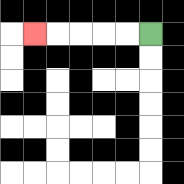{'start': '[6, 1]', 'end': '[1, 1]', 'path_directions': 'L,L,L,L,L', 'path_coordinates': '[[6, 1], [5, 1], [4, 1], [3, 1], [2, 1], [1, 1]]'}